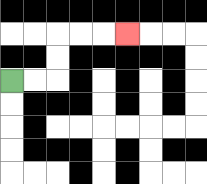{'start': '[0, 3]', 'end': '[5, 1]', 'path_directions': 'R,R,U,U,R,R,R', 'path_coordinates': '[[0, 3], [1, 3], [2, 3], [2, 2], [2, 1], [3, 1], [4, 1], [5, 1]]'}